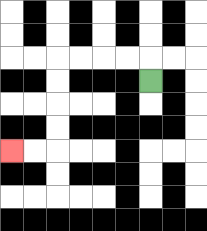{'start': '[6, 3]', 'end': '[0, 6]', 'path_directions': 'U,L,L,L,L,D,D,D,D,L,L', 'path_coordinates': '[[6, 3], [6, 2], [5, 2], [4, 2], [3, 2], [2, 2], [2, 3], [2, 4], [2, 5], [2, 6], [1, 6], [0, 6]]'}